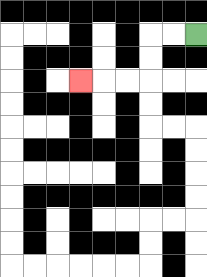{'start': '[8, 1]', 'end': '[3, 3]', 'path_directions': 'L,L,D,D,L,L,L', 'path_coordinates': '[[8, 1], [7, 1], [6, 1], [6, 2], [6, 3], [5, 3], [4, 3], [3, 3]]'}